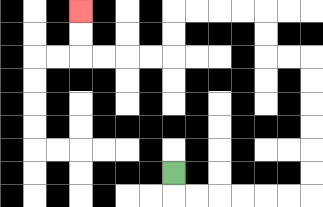{'start': '[7, 7]', 'end': '[3, 0]', 'path_directions': 'D,R,R,R,R,R,R,U,U,U,U,U,U,L,L,U,U,L,L,L,L,D,D,L,L,L,L,U,U', 'path_coordinates': '[[7, 7], [7, 8], [8, 8], [9, 8], [10, 8], [11, 8], [12, 8], [13, 8], [13, 7], [13, 6], [13, 5], [13, 4], [13, 3], [13, 2], [12, 2], [11, 2], [11, 1], [11, 0], [10, 0], [9, 0], [8, 0], [7, 0], [7, 1], [7, 2], [6, 2], [5, 2], [4, 2], [3, 2], [3, 1], [3, 0]]'}